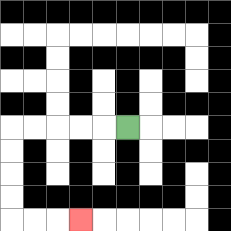{'start': '[5, 5]', 'end': '[3, 9]', 'path_directions': 'L,L,L,L,L,D,D,D,D,R,R,R', 'path_coordinates': '[[5, 5], [4, 5], [3, 5], [2, 5], [1, 5], [0, 5], [0, 6], [0, 7], [0, 8], [0, 9], [1, 9], [2, 9], [3, 9]]'}